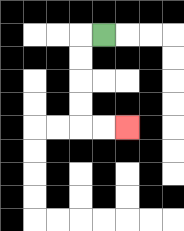{'start': '[4, 1]', 'end': '[5, 5]', 'path_directions': 'L,D,D,D,D,R,R', 'path_coordinates': '[[4, 1], [3, 1], [3, 2], [3, 3], [3, 4], [3, 5], [4, 5], [5, 5]]'}